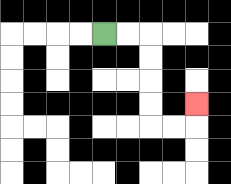{'start': '[4, 1]', 'end': '[8, 4]', 'path_directions': 'R,R,D,D,D,D,R,R,U', 'path_coordinates': '[[4, 1], [5, 1], [6, 1], [6, 2], [6, 3], [6, 4], [6, 5], [7, 5], [8, 5], [8, 4]]'}